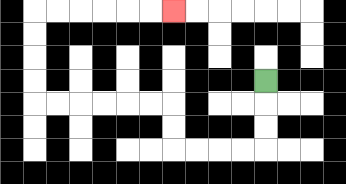{'start': '[11, 3]', 'end': '[7, 0]', 'path_directions': 'D,D,D,L,L,L,L,U,U,L,L,L,L,L,L,U,U,U,U,R,R,R,R,R,R', 'path_coordinates': '[[11, 3], [11, 4], [11, 5], [11, 6], [10, 6], [9, 6], [8, 6], [7, 6], [7, 5], [7, 4], [6, 4], [5, 4], [4, 4], [3, 4], [2, 4], [1, 4], [1, 3], [1, 2], [1, 1], [1, 0], [2, 0], [3, 0], [4, 0], [5, 0], [6, 0], [7, 0]]'}